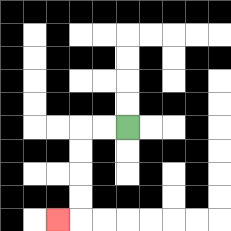{'start': '[5, 5]', 'end': '[2, 9]', 'path_directions': 'L,L,D,D,D,D,L', 'path_coordinates': '[[5, 5], [4, 5], [3, 5], [3, 6], [3, 7], [3, 8], [3, 9], [2, 9]]'}